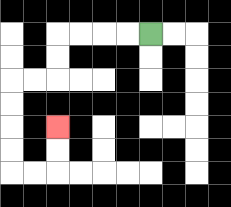{'start': '[6, 1]', 'end': '[2, 5]', 'path_directions': 'L,L,L,L,D,D,L,L,D,D,D,D,R,R,U,U', 'path_coordinates': '[[6, 1], [5, 1], [4, 1], [3, 1], [2, 1], [2, 2], [2, 3], [1, 3], [0, 3], [0, 4], [0, 5], [0, 6], [0, 7], [1, 7], [2, 7], [2, 6], [2, 5]]'}